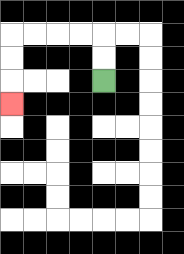{'start': '[4, 3]', 'end': '[0, 4]', 'path_directions': 'U,U,L,L,L,L,D,D,D', 'path_coordinates': '[[4, 3], [4, 2], [4, 1], [3, 1], [2, 1], [1, 1], [0, 1], [0, 2], [0, 3], [0, 4]]'}